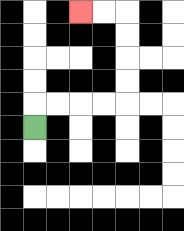{'start': '[1, 5]', 'end': '[3, 0]', 'path_directions': 'U,R,R,R,R,U,U,U,U,L,L', 'path_coordinates': '[[1, 5], [1, 4], [2, 4], [3, 4], [4, 4], [5, 4], [5, 3], [5, 2], [5, 1], [5, 0], [4, 0], [3, 0]]'}